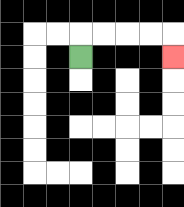{'start': '[3, 2]', 'end': '[7, 2]', 'path_directions': 'U,R,R,R,R,D', 'path_coordinates': '[[3, 2], [3, 1], [4, 1], [5, 1], [6, 1], [7, 1], [7, 2]]'}